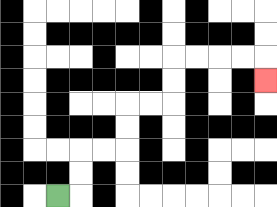{'start': '[2, 8]', 'end': '[11, 3]', 'path_directions': 'R,U,U,R,R,U,U,R,R,U,U,R,R,R,R,D', 'path_coordinates': '[[2, 8], [3, 8], [3, 7], [3, 6], [4, 6], [5, 6], [5, 5], [5, 4], [6, 4], [7, 4], [7, 3], [7, 2], [8, 2], [9, 2], [10, 2], [11, 2], [11, 3]]'}